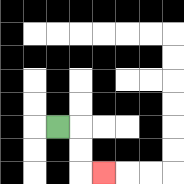{'start': '[2, 5]', 'end': '[4, 7]', 'path_directions': 'R,D,D,R', 'path_coordinates': '[[2, 5], [3, 5], [3, 6], [3, 7], [4, 7]]'}